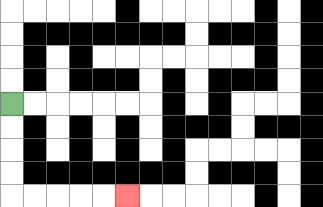{'start': '[0, 4]', 'end': '[5, 8]', 'path_directions': 'D,D,D,D,R,R,R,R,R', 'path_coordinates': '[[0, 4], [0, 5], [0, 6], [0, 7], [0, 8], [1, 8], [2, 8], [3, 8], [4, 8], [5, 8]]'}